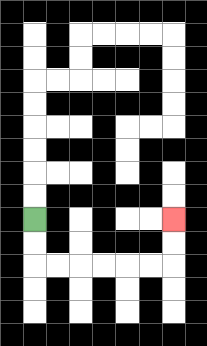{'start': '[1, 9]', 'end': '[7, 9]', 'path_directions': 'D,D,R,R,R,R,R,R,U,U', 'path_coordinates': '[[1, 9], [1, 10], [1, 11], [2, 11], [3, 11], [4, 11], [5, 11], [6, 11], [7, 11], [7, 10], [7, 9]]'}